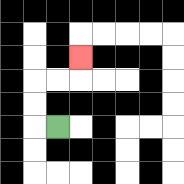{'start': '[2, 5]', 'end': '[3, 2]', 'path_directions': 'L,U,U,R,R,U', 'path_coordinates': '[[2, 5], [1, 5], [1, 4], [1, 3], [2, 3], [3, 3], [3, 2]]'}